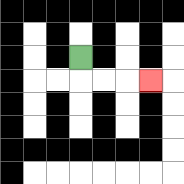{'start': '[3, 2]', 'end': '[6, 3]', 'path_directions': 'D,R,R,R', 'path_coordinates': '[[3, 2], [3, 3], [4, 3], [5, 3], [6, 3]]'}